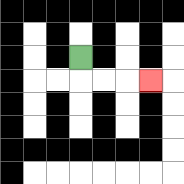{'start': '[3, 2]', 'end': '[6, 3]', 'path_directions': 'D,R,R,R', 'path_coordinates': '[[3, 2], [3, 3], [4, 3], [5, 3], [6, 3]]'}